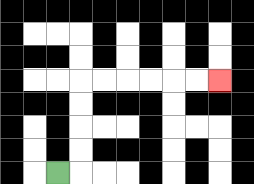{'start': '[2, 7]', 'end': '[9, 3]', 'path_directions': 'R,U,U,U,U,R,R,R,R,R,R', 'path_coordinates': '[[2, 7], [3, 7], [3, 6], [3, 5], [3, 4], [3, 3], [4, 3], [5, 3], [6, 3], [7, 3], [8, 3], [9, 3]]'}